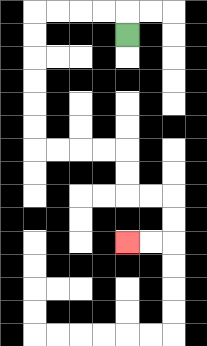{'start': '[5, 1]', 'end': '[5, 10]', 'path_directions': 'U,L,L,L,L,D,D,D,D,D,D,R,R,R,R,D,D,R,R,D,D,L,L', 'path_coordinates': '[[5, 1], [5, 0], [4, 0], [3, 0], [2, 0], [1, 0], [1, 1], [1, 2], [1, 3], [1, 4], [1, 5], [1, 6], [2, 6], [3, 6], [4, 6], [5, 6], [5, 7], [5, 8], [6, 8], [7, 8], [7, 9], [7, 10], [6, 10], [5, 10]]'}